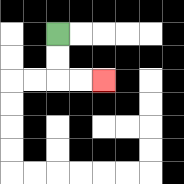{'start': '[2, 1]', 'end': '[4, 3]', 'path_directions': 'D,D,R,R', 'path_coordinates': '[[2, 1], [2, 2], [2, 3], [3, 3], [4, 3]]'}